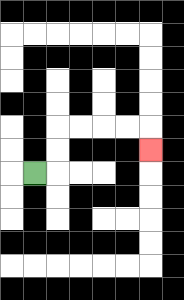{'start': '[1, 7]', 'end': '[6, 6]', 'path_directions': 'R,U,U,R,R,R,R,D', 'path_coordinates': '[[1, 7], [2, 7], [2, 6], [2, 5], [3, 5], [4, 5], [5, 5], [6, 5], [6, 6]]'}